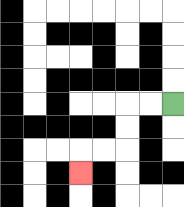{'start': '[7, 4]', 'end': '[3, 7]', 'path_directions': 'L,L,D,D,L,L,D', 'path_coordinates': '[[7, 4], [6, 4], [5, 4], [5, 5], [5, 6], [4, 6], [3, 6], [3, 7]]'}